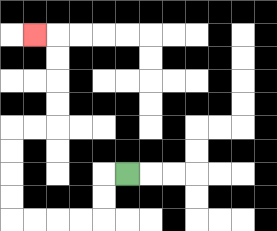{'start': '[5, 7]', 'end': '[1, 1]', 'path_directions': 'L,D,D,L,L,L,L,U,U,U,U,R,R,U,U,U,U,L', 'path_coordinates': '[[5, 7], [4, 7], [4, 8], [4, 9], [3, 9], [2, 9], [1, 9], [0, 9], [0, 8], [0, 7], [0, 6], [0, 5], [1, 5], [2, 5], [2, 4], [2, 3], [2, 2], [2, 1], [1, 1]]'}